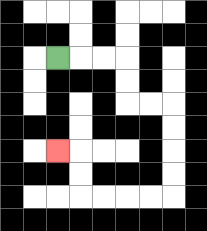{'start': '[2, 2]', 'end': '[2, 6]', 'path_directions': 'R,R,R,D,D,R,R,D,D,D,D,L,L,L,L,U,U,L', 'path_coordinates': '[[2, 2], [3, 2], [4, 2], [5, 2], [5, 3], [5, 4], [6, 4], [7, 4], [7, 5], [7, 6], [7, 7], [7, 8], [6, 8], [5, 8], [4, 8], [3, 8], [3, 7], [3, 6], [2, 6]]'}